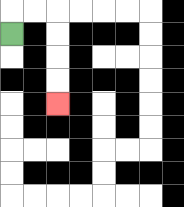{'start': '[0, 1]', 'end': '[2, 4]', 'path_directions': 'U,R,R,D,D,D,D', 'path_coordinates': '[[0, 1], [0, 0], [1, 0], [2, 0], [2, 1], [2, 2], [2, 3], [2, 4]]'}